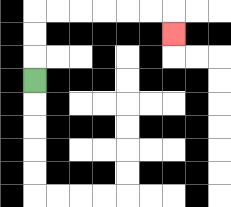{'start': '[1, 3]', 'end': '[7, 1]', 'path_directions': 'U,U,U,R,R,R,R,R,R,D', 'path_coordinates': '[[1, 3], [1, 2], [1, 1], [1, 0], [2, 0], [3, 0], [4, 0], [5, 0], [6, 0], [7, 0], [7, 1]]'}